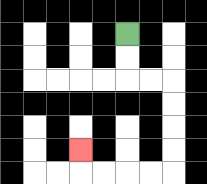{'start': '[5, 1]', 'end': '[3, 6]', 'path_directions': 'D,D,R,R,D,D,D,D,L,L,L,L,U', 'path_coordinates': '[[5, 1], [5, 2], [5, 3], [6, 3], [7, 3], [7, 4], [7, 5], [7, 6], [7, 7], [6, 7], [5, 7], [4, 7], [3, 7], [3, 6]]'}